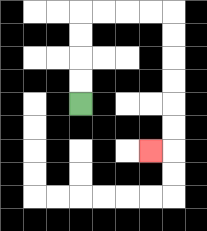{'start': '[3, 4]', 'end': '[6, 6]', 'path_directions': 'U,U,U,U,R,R,R,R,D,D,D,D,D,D,L', 'path_coordinates': '[[3, 4], [3, 3], [3, 2], [3, 1], [3, 0], [4, 0], [5, 0], [6, 0], [7, 0], [7, 1], [7, 2], [7, 3], [7, 4], [7, 5], [7, 6], [6, 6]]'}